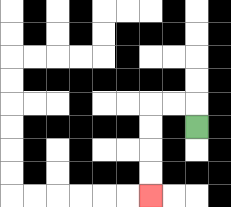{'start': '[8, 5]', 'end': '[6, 8]', 'path_directions': 'U,L,L,D,D,D,D', 'path_coordinates': '[[8, 5], [8, 4], [7, 4], [6, 4], [6, 5], [6, 6], [6, 7], [6, 8]]'}